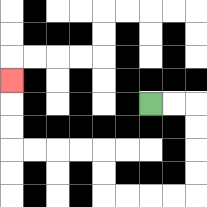{'start': '[6, 4]', 'end': '[0, 3]', 'path_directions': 'R,R,D,D,D,D,L,L,L,L,U,U,L,L,L,L,U,U,U', 'path_coordinates': '[[6, 4], [7, 4], [8, 4], [8, 5], [8, 6], [8, 7], [8, 8], [7, 8], [6, 8], [5, 8], [4, 8], [4, 7], [4, 6], [3, 6], [2, 6], [1, 6], [0, 6], [0, 5], [0, 4], [0, 3]]'}